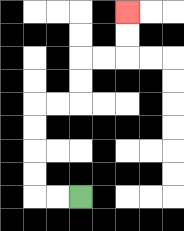{'start': '[3, 8]', 'end': '[5, 0]', 'path_directions': 'L,L,U,U,U,U,R,R,U,U,R,R,U,U', 'path_coordinates': '[[3, 8], [2, 8], [1, 8], [1, 7], [1, 6], [1, 5], [1, 4], [2, 4], [3, 4], [3, 3], [3, 2], [4, 2], [5, 2], [5, 1], [5, 0]]'}